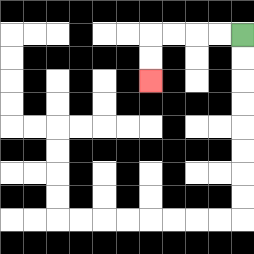{'start': '[10, 1]', 'end': '[6, 3]', 'path_directions': 'L,L,L,L,D,D', 'path_coordinates': '[[10, 1], [9, 1], [8, 1], [7, 1], [6, 1], [6, 2], [6, 3]]'}